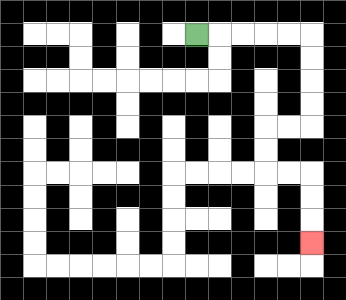{'start': '[8, 1]', 'end': '[13, 10]', 'path_directions': 'R,R,R,R,R,D,D,D,D,L,L,D,D,R,R,D,D,D', 'path_coordinates': '[[8, 1], [9, 1], [10, 1], [11, 1], [12, 1], [13, 1], [13, 2], [13, 3], [13, 4], [13, 5], [12, 5], [11, 5], [11, 6], [11, 7], [12, 7], [13, 7], [13, 8], [13, 9], [13, 10]]'}